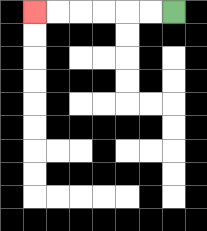{'start': '[7, 0]', 'end': '[1, 0]', 'path_directions': 'L,L,L,L,L,L', 'path_coordinates': '[[7, 0], [6, 0], [5, 0], [4, 0], [3, 0], [2, 0], [1, 0]]'}